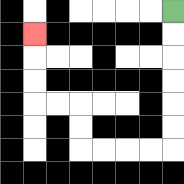{'start': '[7, 0]', 'end': '[1, 1]', 'path_directions': 'D,D,D,D,D,D,L,L,L,L,U,U,L,L,U,U,U', 'path_coordinates': '[[7, 0], [7, 1], [7, 2], [7, 3], [7, 4], [7, 5], [7, 6], [6, 6], [5, 6], [4, 6], [3, 6], [3, 5], [3, 4], [2, 4], [1, 4], [1, 3], [1, 2], [1, 1]]'}